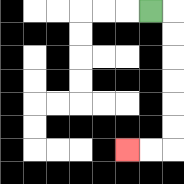{'start': '[6, 0]', 'end': '[5, 6]', 'path_directions': 'R,D,D,D,D,D,D,L,L', 'path_coordinates': '[[6, 0], [7, 0], [7, 1], [7, 2], [7, 3], [7, 4], [7, 5], [7, 6], [6, 6], [5, 6]]'}